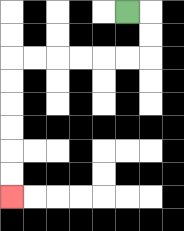{'start': '[5, 0]', 'end': '[0, 8]', 'path_directions': 'R,D,D,L,L,L,L,L,L,D,D,D,D,D,D', 'path_coordinates': '[[5, 0], [6, 0], [6, 1], [6, 2], [5, 2], [4, 2], [3, 2], [2, 2], [1, 2], [0, 2], [0, 3], [0, 4], [0, 5], [0, 6], [0, 7], [0, 8]]'}